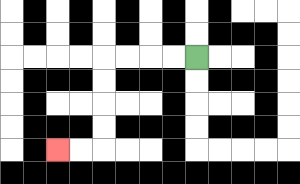{'start': '[8, 2]', 'end': '[2, 6]', 'path_directions': 'L,L,L,L,D,D,D,D,L,L', 'path_coordinates': '[[8, 2], [7, 2], [6, 2], [5, 2], [4, 2], [4, 3], [4, 4], [4, 5], [4, 6], [3, 6], [2, 6]]'}